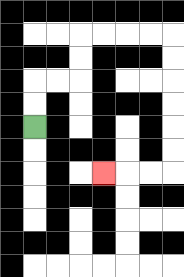{'start': '[1, 5]', 'end': '[4, 7]', 'path_directions': 'U,U,R,R,U,U,R,R,R,R,D,D,D,D,D,D,L,L,L', 'path_coordinates': '[[1, 5], [1, 4], [1, 3], [2, 3], [3, 3], [3, 2], [3, 1], [4, 1], [5, 1], [6, 1], [7, 1], [7, 2], [7, 3], [7, 4], [7, 5], [7, 6], [7, 7], [6, 7], [5, 7], [4, 7]]'}